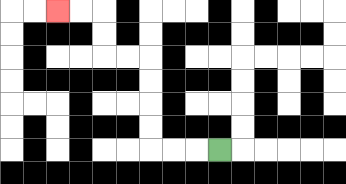{'start': '[9, 6]', 'end': '[2, 0]', 'path_directions': 'L,L,L,U,U,U,U,L,L,U,U,L,L', 'path_coordinates': '[[9, 6], [8, 6], [7, 6], [6, 6], [6, 5], [6, 4], [6, 3], [6, 2], [5, 2], [4, 2], [4, 1], [4, 0], [3, 0], [2, 0]]'}